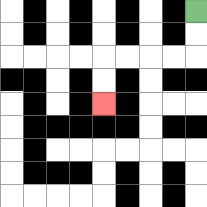{'start': '[8, 0]', 'end': '[4, 4]', 'path_directions': 'D,D,L,L,L,L,D,D', 'path_coordinates': '[[8, 0], [8, 1], [8, 2], [7, 2], [6, 2], [5, 2], [4, 2], [4, 3], [4, 4]]'}